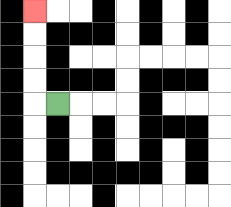{'start': '[2, 4]', 'end': '[1, 0]', 'path_directions': 'L,U,U,U,U', 'path_coordinates': '[[2, 4], [1, 4], [1, 3], [1, 2], [1, 1], [1, 0]]'}